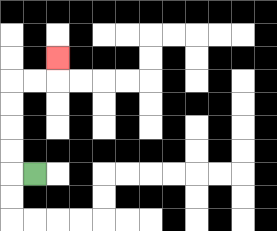{'start': '[1, 7]', 'end': '[2, 2]', 'path_directions': 'L,U,U,U,U,R,R,U', 'path_coordinates': '[[1, 7], [0, 7], [0, 6], [0, 5], [0, 4], [0, 3], [1, 3], [2, 3], [2, 2]]'}